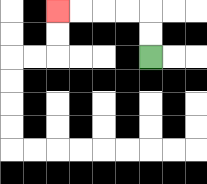{'start': '[6, 2]', 'end': '[2, 0]', 'path_directions': 'U,U,L,L,L,L', 'path_coordinates': '[[6, 2], [6, 1], [6, 0], [5, 0], [4, 0], [3, 0], [2, 0]]'}